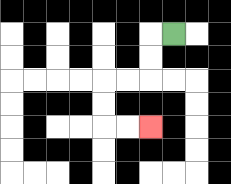{'start': '[7, 1]', 'end': '[6, 5]', 'path_directions': 'L,D,D,L,L,D,D,R,R', 'path_coordinates': '[[7, 1], [6, 1], [6, 2], [6, 3], [5, 3], [4, 3], [4, 4], [4, 5], [5, 5], [6, 5]]'}